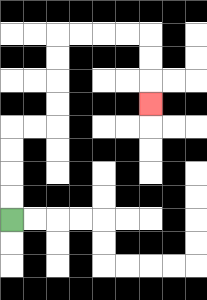{'start': '[0, 9]', 'end': '[6, 4]', 'path_directions': 'U,U,U,U,R,R,U,U,U,U,R,R,R,R,D,D,D', 'path_coordinates': '[[0, 9], [0, 8], [0, 7], [0, 6], [0, 5], [1, 5], [2, 5], [2, 4], [2, 3], [2, 2], [2, 1], [3, 1], [4, 1], [5, 1], [6, 1], [6, 2], [6, 3], [6, 4]]'}